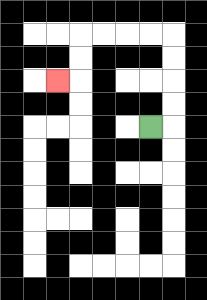{'start': '[6, 5]', 'end': '[2, 3]', 'path_directions': 'R,U,U,U,U,L,L,L,L,D,D,L', 'path_coordinates': '[[6, 5], [7, 5], [7, 4], [7, 3], [7, 2], [7, 1], [6, 1], [5, 1], [4, 1], [3, 1], [3, 2], [3, 3], [2, 3]]'}